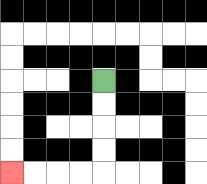{'start': '[4, 3]', 'end': '[0, 7]', 'path_directions': 'D,D,D,D,L,L,L,L', 'path_coordinates': '[[4, 3], [4, 4], [4, 5], [4, 6], [4, 7], [3, 7], [2, 7], [1, 7], [0, 7]]'}